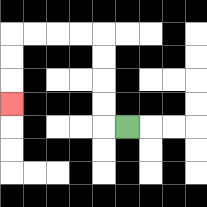{'start': '[5, 5]', 'end': '[0, 4]', 'path_directions': 'L,U,U,U,U,L,L,L,L,D,D,D', 'path_coordinates': '[[5, 5], [4, 5], [4, 4], [4, 3], [4, 2], [4, 1], [3, 1], [2, 1], [1, 1], [0, 1], [0, 2], [0, 3], [0, 4]]'}